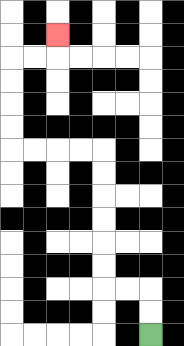{'start': '[6, 14]', 'end': '[2, 1]', 'path_directions': 'U,U,L,L,U,U,U,U,U,U,L,L,L,L,U,U,U,U,R,R,U', 'path_coordinates': '[[6, 14], [6, 13], [6, 12], [5, 12], [4, 12], [4, 11], [4, 10], [4, 9], [4, 8], [4, 7], [4, 6], [3, 6], [2, 6], [1, 6], [0, 6], [0, 5], [0, 4], [0, 3], [0, 2], [1, 2], [2, 2], [2, 1]]'}